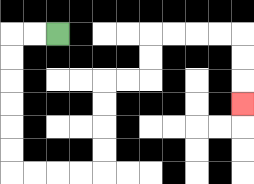{'start': '[2, 1]', 'end': '[10, 4]', 'path_directions': 'L,L,D,D,D,D,D,D,R,R,R,R,U,U,U,U,R,R,U,U,R,R,R,R,D,D,D', 'path_coordinates': '[[2, 1], [1, 1], [0, 1], [0, 2], [0, 3], [0, 4], [0, 5], [0, 6], [0, 7], [1, 7], [2, 7], [3, 7], [4, 7], [4, 6], [4, 5], [4, 4], [4, 3], [5, 3], [6, 3], [6, 2], [6, 1], [7, 1], [8, 1], [9, 1], [10, 1], [10, 2], [10, 3], [10, 4]]'}